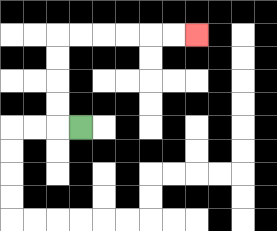{'start': '[3, 5]', 'end': '[8, 1]', 'path_directions': 'L,U,U,U,U,R,R,R,R,R,R', 'path_coordinates': '[[3, 5], [2, 5], [2, 4], [2, 3], [2, 2], [2, 1], [3, 1], [4, 1], [5, 1], [6, 1], [7, 1], [8, 1]]'}